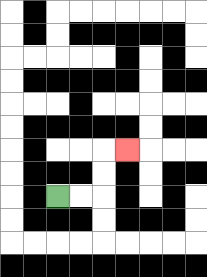{'start': '[2, 8]', 'end': '[5, 6]', 'path_directions': 'R,R,U,U,R', 'path_coordinates': '[[2, 8], [3, 8], [4, 8], [4, 7], [4, 6], [5, 6]]'}